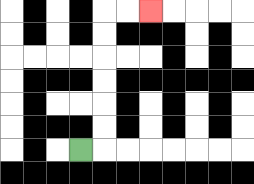{'start': '[3, 6]', 'end': '[6, 0]', 'path_directions': 'R,U,U,U,U,U,U,R,R', 'path_coordinates': '[[3, 6], [4, 6], [4, 5], [4, 4], [4, 3], [4, 2], [4, 1], [4, 0], [5, 0], [6, 0]]'}